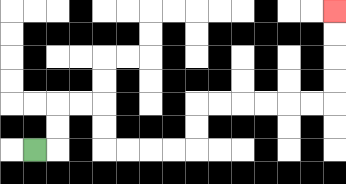{'start': '[1, 6]', 'end': '[14, 0]', 'path_directions': 'R,U,U,R,R,D,D,R,R,R,R,U,U,R,R,R,R,R,R,U,U,U,U', 'path_coordinates': '[[1, 6], [2, 6], [2, 5], [2, 4], [3, 4], [4, 4], [4, 5], [4, 6], [5, 6], [6, 6], [7, 6], [8, 6], [8, 5], [8, 4], [9, 4], [10, 4], [11, 4], [12, 4], [13, 4], [14, 4], [14, 3], [14, 2], [14, 1], [14, 0]]'}